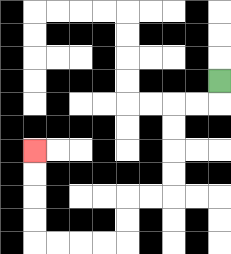{'start': '[9, 3]', 'end': '[1, 6]', 'path_directions': 'D,L,L,D,D,D,D,L,L,D,D,L,L,L,L,U,U,U,U', 'path_coordinates': '[[9, 3], [9, 4], [8, 4], [7, 4], [7, 5], [7, 6], [7, 7], [7, 8], [6, 8], [5, 8], [5, 9], [5, 10], [4, 10], [3, 10], [2, 10], [1, 10], [1, 9], [1, 8], [1, 7], [1, 6]]'}